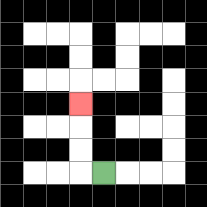{'start': '[4, 7]', 'end': '[3, 4]', 'path_directions': 'L,U,U,U', 'path_coordinates': '[[4, 7], [3, 7], [3, 6], [3, 5], [3, 4]]'}